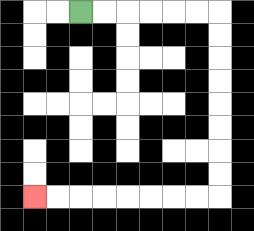{'start': '[3, 0]', 'end': '[1, 8]', 'path_directions': 'R,R,R,R,R,R,D,D,D,D,D,D,D,D,L,L,L,L,L,L,L,L', 'path_coordinates': '[[3, 0], [4, 0], [5, 0], [6, 0], [7, 0], [8, 0], [9, 0], [9, 1], [9, 2], [9, 3], [9, 4], [9, 5], [9, 6], [9, 7], [9, 8], [8, 8], [7, 8], [6, 8], [5, 8], [4, 8], [3, 8], [2, 8], [1, 8]]'}